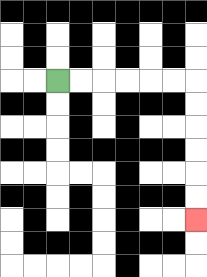{'start': '[2, 3]', 'end': '[8, 9]', 'path_directions': 'R,R,R,R,R,R,D,D,D,D,D,D', 'path_coordinates': '[[2, 3], [3, 3], [4, 3], [5, 3], [6, 3], [7, 3], [8, 3], [8, 4], [8, 5], [8, 6], [8, 7], [8, 8], [8, 9]]'}